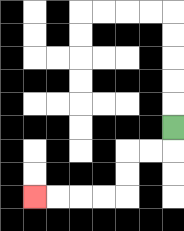{'start': '[7, 5]', 'end': '[1, 8]', 'path_directions': 'D,L,L,D,D,L,L,L,L', 'path_coordinates': '[[7, 5], [7, 6], [6, 6], [5, 6], [5, 7], [5, 8], [4, 8], [3, 8], [2, 8], [1, 8]]'}